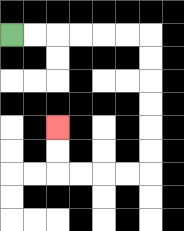{'start': '[0, 1]', 'end': '[2, 5]', 'path_directions': 'R,R,R,R,R,R,D,D,D,D,D,D,L,L,L,L,U,U', 'path_coordinates': '[[0, 1], [1, 1], [2, 1], [3, 1], [4, 1], [5, 1], [6, 1], [6, 2], [6, 3], [6, 4], [6, 5], [6, 6], [6, 7], [5, 7], [4, 7], [3, 7], [2, 7], [2, 6], [2, 5]]'}